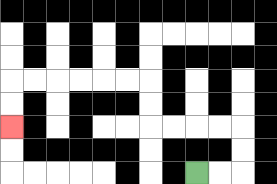{'start': '[8, 7]', 'end': '[0, 5]', 'path_directions': 'R,R,U,U,L,L,L,L,U,U,L,L,L,L,L,L,D,D', 'path_coordinates': '[[8, 7], [9, 7], [10, 7], [10, 6], [10, 5], [9, 5], [8, 5], [7, 5], [6, 5], [6, 4], [6, 3], [5, 3], [4, 3], [3, 3], [2, 3], [1, 3], [0, 3], [0, 4], [0, 5]]'}